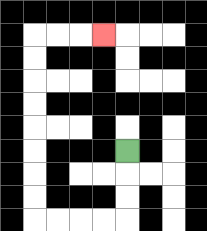{'start': '[5, 6]', 'end': '[4, 1]', 'path_directions': 'D,D,D,L,L,L,L,U,U,U,U,U,U,U,U,R,R,R', 'path_coordinates': '[[5, 6], [5, 7], [5, 8], [5, 9], [4, 9], [3, 9], [2, 9], [1, 9], [1, 8], [1, 7], [1, 6], [1, 5], [1, 4], [1, 3], [1, 2], [1, 1], [2, 1], [3, 1], [4, 1]]'}